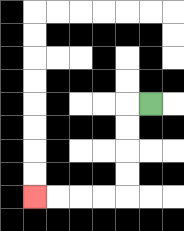{'start': '[6, 4]', 'end': '[1, 8]', 'path_directions': 'L,D,D,D,D,L,L,L,L', 'path_coordinates': '[[6, 4], [5, 4], [5, 5], [5, 6], [5, 7], [5, 8], [4, 8], [3, 8], [2, 8], [1, 8]]'}